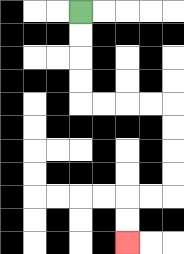{'start': '[3, 0]', 'end': '[5, 10]', 'path_directions': 'D,D,D,D,R,R,R,R,D,D,D,D,L,L,D,D', 'path_coordinates': '[[3, 0], [3, 1], [3, 2], [3, 3], [3, 4], [4, 4], [5, 4], [6, 4], [7, 4], [7, 5], [7, 6], [7, 7], [7, 8], [6, 8], [5, 8], [5, 9], [5, 10]]'}